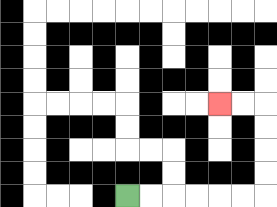{'start': '[5, 8]', 'end': '[9, 4]', 'path_directions': 'R,R,R,R,R,R,U,U,U,U,L,L', 'path_coordinates': '[[5, 8], [6, 8], [7, 8], [8, 8], [9, 8], [10, 8], [11, 8], [11, 7], [11, 6], [11, 5], [11, 4], [10, 4], [9, 4]]'}